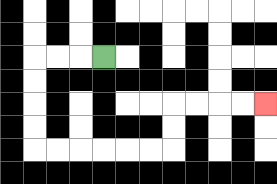{'start': '[4, 2]', 'end': '[11, 4]', 'path_directions': 'L,L,L,D,D,D,D,R,R,R,R,R,R,U,U,R,R,R,R', 'path_coordinates': '[[4, 2], [3, 2], [2, 2], [1, 2], [1, 3], [1, 4], [1, 5], [1, 6], [2, 6], [3, 6], [4, 6], [5, 6], [6, 6], [7, 6], [7, 5], [7, 4], [8, 4], [9, 4], [10, 4], [11, 4]]'}